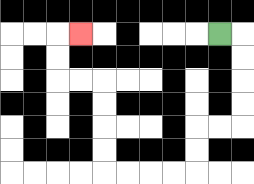{'start': '[9, 1]', 'end': '[3, 1]', 'path_directions': 'R,D,D,D,D,L,L,D,D,L,L,L,L,U,U,U,U,L,L,U,U,R', 'path_coordinates': '[[9, 1], [10, 1], [10, 2], [10, 3], [10, 4], [10, 5], [9, 5], [8, 5], [8, 6], [8, 7], [7, 7], [6, 7], [5, 7], [4, 7], [4, 6], [4, 5], [4, 4], [4, 3], [3, 3], [2, 3], [2, 2], [2, 1], [3, 1]]'}